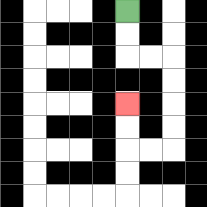{'start': '[5, 0]', 'end': '[5, 4]', 'path_directions': 'D,D,R,R,D,D,D,D,L,L,U,U', 'path_coordinates': '[[5, 0], [5, 1], [5, 2], [6, 2], [7, 2], [7, 3], [7, 4], [7, 5], [7, 6], [6, 6], [5, 6], [5, 5], [5, 4]]'}